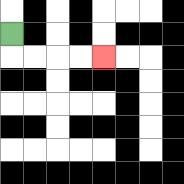{'start': '[0, 1]', 'end': '[4, 2]', 'path_directions': 'D,R,R,R,R', 'path_coordinates': '[[0, 1], [0, 2], [1, 2], [2, 2], [3, 2], [4, 2]]'}